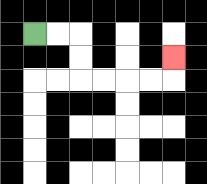{'start': '[1, 1]', 'end': '[7, 2]', 'path_directions': 'R,R,D,D,R,R,R,R,U', 'path_coordinates': '[[1, 1], [2, 1], [3, 1], [3, 2], [3, 3], [4, 3], [5, 3], [6, 3], [7, 3], [7, 2]]'}